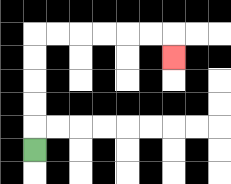{'start': '[1, 6]', 'end': '[7, 2]', 'path_directions': 'U,U,U,U,U,R,R,R,R,R,R,D', 'path_coordinates': '[[1, 6], [1, 5], [1, 4], [1, 3], [1, 2], [1, 1], [2, 1], [3, 1], [4, 1], [5, 1], [6, 1], [7, 1], [7, 2]]'}